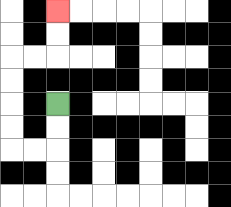{'start': '[2, 4]', 'end': '[2, 0]', 'path_directions': 'D,D,L,L,U,U,U,U,R,R,U,U', 'path_coordinates': '[[2, 4], [2, 5], [2, 6], [1, 6], [0, 6], [0, 5], [0, 4], [0, 3], [0, 2], [1, 2], [2, 2], [2, 1], [2, 0]]'}